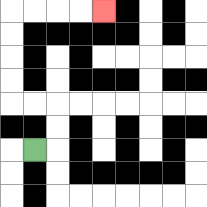{'start': '[1, 6]', 'end': '[4, 0]', 'path_directions': 'R,U,U,L,L,U,U,U,U,R,R,R,R', 'path_coordinates': '[[1, 6], [2, 6], [2, 5], [2, 4], [1, 4], [0, 4], [0, 3], [0, 2], [0, 1], [0, 0], [1, 0], [2, 0], [3, 0], [4, 0]]'}